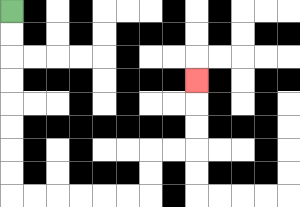{'start': '[0, 0]', 'end': '[8, 3]', 'path_directions': 'D,D,D,D,D,D,D,D,R,R,R,R,R,R,U,U,R,R,U,U,U', 'path_coordinates': '[[0, 0], [0, 1], [0, 2], [0, 3], [0, 4], [0, 5], [0, 6], [0, 7], [0, 8], [1, 8], [2, 8], [3, 8], [4, 8], [5, 8], [6, 8], [6, 7], [6, 6], [7, 6], [8, 6], [8, 5], [8, 4], [8, 3]]'}